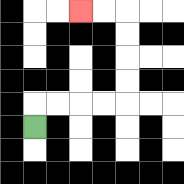{'start': '[1, 5]', 'end': '[3, 0]', 'path_directions': 'U,R,R,R,R,U,U,U,U,L,L', 'path_coordinates': '[[1, 5], [1, 4], [2, 4], [3, 4], [4, 4], [5, 4], [5, 3], [5, 2], [5, 1], [5, 0], [4, 0], [3, 0]]'}